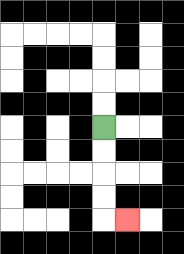{'start': '[4, 5]', 'end': '[5, 9]', 'path_directions': 'D,D,D,D,R', 'path_coordinates': '[[4, 5], [4, 6], [4, 7], [4, 8], [4, 9], [5, 9]]'}